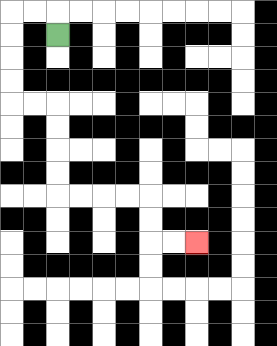{'start': '[2, 1]', 'end': '[8, 10]', 'path_directions': 'U,L,L,D,D,D,D,R,R,D,D,D,D,R,R,R,R,D,D,R,R', 'path_coordinates': '[[2, 1], [2, 0], [1, 0], [0, 0], [0, 1], [0, 2], [0, 3], [0, 4], [1, 4], [2, 4], [2, 5], [2, 6], [2, 7], [2, 8], [3, 8], [4, 8], [5, 8], [6, 8], [6, 9], [6, 10], [7, 10], [8, 10]]'}